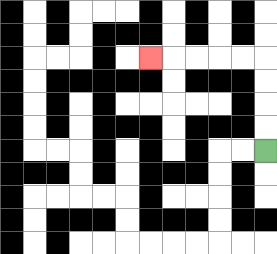{'start': '[11, 6]', 'end': '[6, 2]', 'path_directions': 'U,U,U,U,L,L,L,L,L', 'path_coordinates': '[[11, 6], [11, 5], [11, 4], [11, 3], [11, 2], [10, 2], [9, 2], [8, 2], [7, 2], [6, 2]]'}